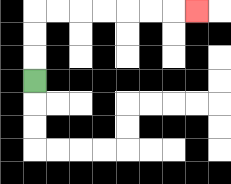{'start': '[1, 3]', 'end': '[8, 0]', 'path_directions': 'U,U,U,R,R,R,R,R,R,R', 'path_coordinates': '[[1, 3], [1, 2], [1, 1], [1, 0], [2, 0], [3, 0], [4, 0], [5, 0], [6, 0], [7, 0], [8, 0]]'}